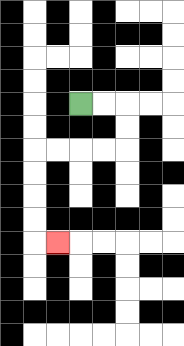{'start': '[3, 4]', 'end': '[2, 10]', 'path_directions': 'R,R,D,D,L,L,L,L,D,D,D,D,R', 'path_coordinates': '[[3, 4], [4, 4], [5, 4], [5, 5], [5, 6], [4, 6], [3, 6], [2, 6], [1, 6], [1, 7], [1, 8], [1, 9], [1, 10], [2, 10]]'}